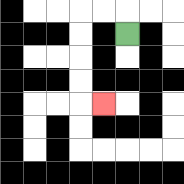{'start': '[5, 1]', 'end': '[4, 4]', 'path_directions': 'U,L,L,D,D,D,D,R', 'path_coordinates': '[[5, 1], [5, 0], [4, 0], [3, 0], [3, 1], [3, 2], [3, 3], [3, 4], [4, 4]]'}